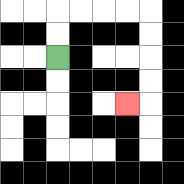{'start': '[2, 2]', 'end': '[5, 4]', 'path_directions': 'U,U,R,R,R,R,D,D,D,D,L', 'path_coordinates': '[[2, 2], [2, 1], [2, 0], [3, 0], [4, 0], [5, 0], [6, 0], [6, 1], [6, 2], [6, 3], [6, 4], [5, 4]]'}